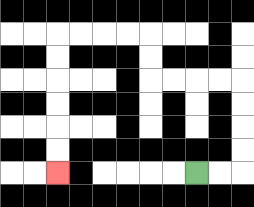{'start': '[8, 7]', 'end': '[2, 7]', 'path_directions': 'R,R,U,U,U,U,L,L,L,L,U,U,L,L,L,L,D,D,D,D,D,D', 'path_coordinates': '[[8, 7], [9, 7], [10, 7], [10, 6], [10, 5], [10, 4], [10, 3], [9, 3], [8, 3], [7, 3], [6, 3], [6, 2], [6, 1], [5, 1], [4, 1], [3, 1], [2, 1], [2, 2], [2, 3], [2, 4], [2, 5], [2, 6], [2, 7]]'}